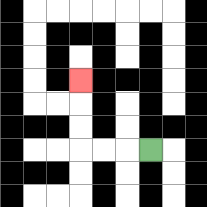{'start': '[6, 6]', 'end': '[3, 3]', 'path_directions': 'L,L,L,U,U,U', 'path_coordinates': '[[6, 6], [5, 6], [4, 6], [3, 6], [3, 5], [3, 4], [3, 3]]'}